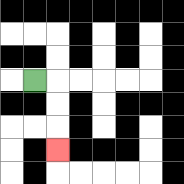{'start': '[1, 3]', 'end': '[2, 6]', 'path_directions': 'R,D,D,D', 'path_coordinates': '[[1, 3], [2, 3], [2, 4], [2, 5], [2, 6]]'}